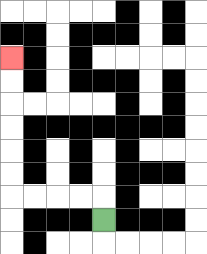{'start': '[4, 9]', 'end': '[0, 2]', 'path_directions': 'U,L,L,L,L,U,U,U,U,U,U', 'path_coordinates': '[[4, 9], [4, 8], [3, 8], [2, 8], [1, 8], [0, 8], [0, 7], [0, 6], [0, 5], [0, 4], [0, 3], [0, 2]]'}